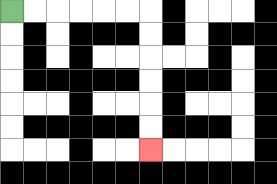{'start': '[0, 0]', 'end': '[6, 6]', 'path_directions': 'R,R,R,R,R,R,D,D,D,D,D,D', 'path_coordinates': '[[0, 0], [1, 0], [2, 0], [3, 0], [4, 0], [5, 0], [6, 0], [6, 1], [6, 2], [6, 3], [6, 4], [6, 5], [6, 6]]'}